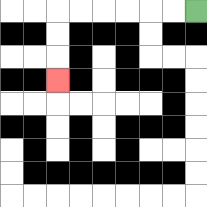{'start': '[8, 0]', 'end': '[2, 3]', 'path_directions': 'L,L,L,L,L,L,D,D,D', 'path_coordinates': '[[8, 0], [7, 0], [6, 0], [5, 0], [4, 0], [3, 0], [2, 0], [2, 1], [2, 2], [2, 3]]'}